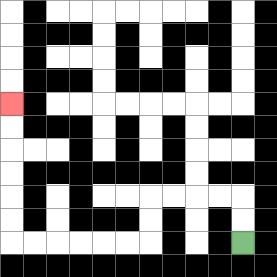{'start': '[10, 10]', 'end': '[0, 4]', 'path_directions': 'U,U,L,L,L,L,D,D,L,L,L,L,L,L,U,U,U,U,U,U', 'path_coordinates': '[[10, 10], [10, 9], [10, 8], [9, 8], [8, 8], [7, 8], [6, 8], [6, 9], [6, 10], [5, 10], [4, 10], [3, 10], [2, 10], [1, 10], [0, 10], [0, 9], [0, 8], [0, 7], [0, 6], [0, 5], [0, 4]]'}